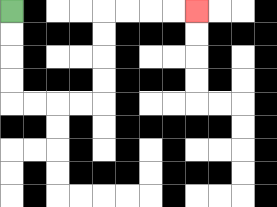{'start': '[0, 0]', 'end': '[8, 0]', 'path_directions': 'D,D,D,D,R,R,R,R,U,U,U,U,R,R,R,R', 'path_coordinates': '[[0, 0], [0, 1], [0, 2], [0, 3], [0, 4], [1, 4], [2, 4], [3, 4], [4, 4], [4, 3], [4, 2], [4, 1], [4, 0], [5, 0], [6, 0], [7, 0], [8, 0]]'}